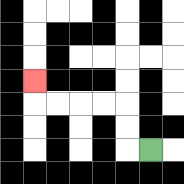{'start': '[6, 6]', 'end': '[1, 3]', 'path_directions': 'L,U,U,L,L,L,L,U', 'path_coordinates': '[[6, 6], [5, 6], [5, 5], [5, 4], [4, 4], [3, 4], [2, 4], [1, 4], [1, 3]]'}